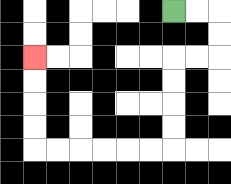{'start': '[7, 0]', 'end': '[1, 2]', 'path_directions': 'R,R,D,D,L,L,D,D,D,D,L,L,L,L,L,L,U,U,U,U', 'path_coordinates': '[[7, 0], [8, 0], [9, 0], [9, 1], [9, 2], [8, 2], [7, 2], [7, 3], [7, 4], [7, 5], [7, 6], [6, 6], [5, 6], [4, 6], [3, 6], [2, 6], [1, 6], [1, 5], [1, 4], [1, 3], [1, 2]]'}